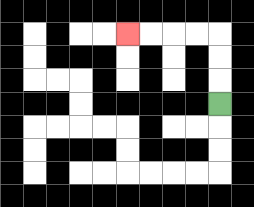{'start': '[9, 4]', 'end': '[5, 1]', 'path_directions': 'U,U,U,L,L,L,L', 'path_coordinates': '[[9, 4], [9, 3], [9, 2], [9, 1], [8, 1], [7, 1], [6, 1], [5, 1]]'}